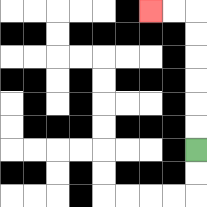{'start': '[8, 6]', 'end': '[6, 0]', 'path_directions': 'U,U,U,U,U,U,L,L', 'path_coordinates': '[[8, 6], [8, 5], [8, 4], [8, 3], [8, 2], [8, 1], [8, 0], [7, 0], [6, 0]]'}